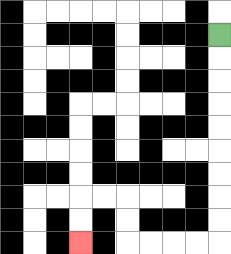{'start': '[9, 1]', 'end': '[3, 10]', 'path_directions': 'D,D,D,D,D,D,D,D,D,L,L,L,L,U,U,L,L,D,D', 'path_coordinates': '[[9, 1], [9, 2], [9, 3], [9, 4], [9, 5], [9, 6], [9, 7], [9, 8], [9, 9], [9, 10], [8, 10], [7, 10], [6, 10], [5, 10], [5, 9], [5, 8], [4, 8], [3, 8], [3, 9], [3, 10]]'}